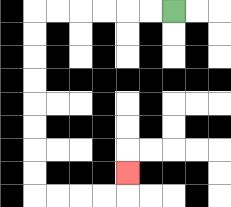{'start': '[7, 0]', 'end': '[5, 7]', 'path_directions': 'L,L,L,L,L,L,D,D,D,D,D,D,D,D,R,R,R,R,U', 'path_coordinates': '[[7, 0], [6, 0], [5, 0], [4, 0], [3, 0], [2, 0], [1, 0], [1, 1], [1, 2], [1, 3], [1, 4], [1, 5], [1, 6], [1, 7], [1, 8], [2, 8], [3, 8], [4, 8], [5, 8], [5, 7]]'}